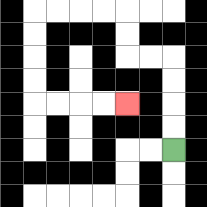{'start': '[7, 6]', 'end': '[5, 4]', 'path_directions': 'U,U,U,U,L,L,U,U,L,L,L,L,D,D,D,D,R,R,R,R', 'path_coordinates': '[[7, 6], [7, 5], [7, 4], [7, 3], [7, 2], [6, 2], [5, 2], [5, 1], [5, 0], [4, 0], [3, 0], [2, 0], [1, 0], [1, 1], [1, 2], [1, 3], [1, 4], [2, 4], [3, 4], [4, 4], [5, 4]]'}